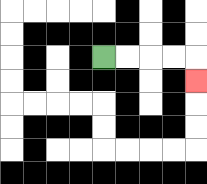{'start': '[4, 2]', 'end': '[8, 3]', 'path_directions': 'R,R,R,R,D', 'path_coordinates': '[[4, 2], [5, 2], [6, 2], [7, 2], [8, 2], [8, 3]]'}